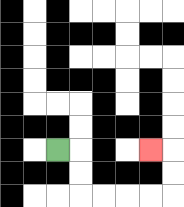{'start': '[2, 6]', 'end': '[6, 6]', 'path_directions': 'R,D,D,R,R,R,R,U,U,L', 'path_coordinates': '[[2, 6], [3, 6], [3, 7], [3, 8], [4, 8], [5, 8], [6, 8], [7, 8], [7, 7], [7, 6], [6, 6]]'}